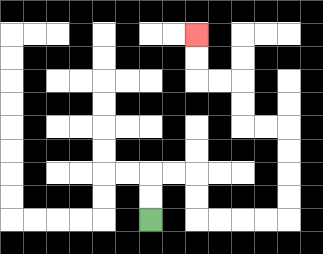{'start': '[6, 9]', 'end': '[8, 1]', 'path_directions': 'U,U,R,R,D,D,R,R,R,R,U,U,U,U,L,L,U,U,L,L,U,U', 'path_coordinates': '[[6, 9], [6, 8], [6, 7], [7, 7], [8, 7], [8, 8], [8, 9], [9, 9], [10, 9], [11, 9], [12, 9], [12, 8], [12, 7], [12, 6], [12, 5], [11, 5], [10, 5], [10, 4], [10, 3], [9, 3], [8, 3], [8, 2], [8, 1]]'}